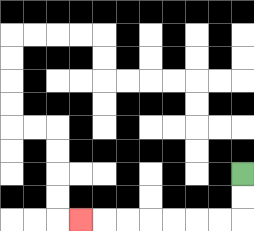{'start': '[10, 7]', 'end': '[3, 9]', 'path_directions': 'D,D,L,L,L,L,L,L,L', 'path_coordinates': '[[10, 7], [10, 8], [10, 9], [9, 9], [8, 9], [7, 9], [6, 9], [5, 9], [4, 9], [3, 9]]'}